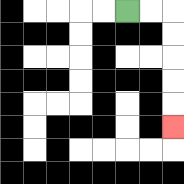{'start': '[5, 0]', 'end': '[7, 5]', 'path_directions': 'R,R,D,D,D,D,D', 'path_coordinates': '[[5, 0], [6, 0], [7, 0], [7, 1], [7, 2], [7, 3], [7, 4], [7, 5]]'}